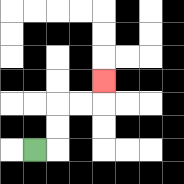{'start': '[1, 6]', 'end': '[4, 3]', 'path_directions': 'R,U,U,R,R,U', 'path_coordinates': '[[1, 6], [2, 6], [2, 5], [2, 4], [3, 4], [4, 4], [4, 3]]'}